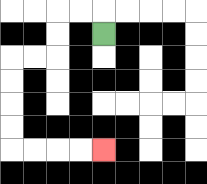{'start': '[4, 1]', 'end': '[4, 6]', 'path_directions': 'U,L,L,D,D,L,L,D,D,D,D,R,R,R,R', 'path_coordinates': '[[4, 1], [4, 0], [3, 0], [2, 0], [2, 1], [2, 2], [1, 2], [0, 2], [0, 3], [0, 4], [0, 5], [0, 6], [1, 6], [2, 6], [3, 6], [4, 6]]'}